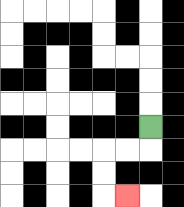{'start': '[6, 5]', 'end': '[5, 8]', 'path_directions': 'D,L,L,D,D,R', 'path_coordinates': '[[6, 5], [6, 6], [5, 6], [4, 6], [4, 7], [4, 8], [5, 8]]'}